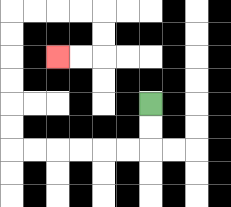{'start': '[6, 4]', 'end': '[2, 2]', 'path_directions': 'D,D,L,L,L,L,L,L,U,U,U,U,U,U,R,R,R,R,D,D,L,L', 'path_coordinates': '[[6, 4], [6, 5], [6, 6], [5, 6], [4, 6], [3, 6], [2, 6], [1, 6], [0, 6], [0, 5], [0, 4], [0, 3], [0, 2], [0, 1], [0, 0], [1, 0], [2, 0], [3, 0], [4, 0], [4, 1], [4, 2], [3, 2], [2, 2]]'}